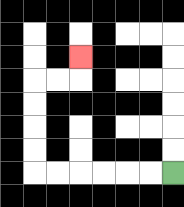{'start': '[7, 7]', 'end': '[3, 2]', 'path_directions': 'L,L,L,L,L,L,U,U,U,U,R,R,U', 'path_coordinates': '[[7, 7], [6, 7], [5, 7], [4, 7], [3, 7], [2, 7], [1, 7], [1, 6], [1, 5], [1, 4], [1, 3], [2, 3], [3, 3], [3, 2]]'}